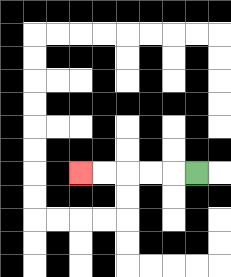{'start': '[8, 7]', 'end': '[3, 7]', 'path_directions': 'L,L,L,L,L', 'path_coordinates': '[[8, 7], [7, 7], [6, 7], [5, 7], [4, 7], [3, 7]]'}